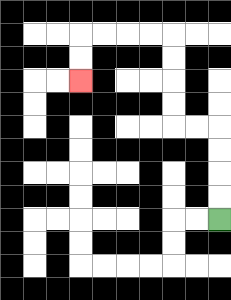{'start': '[9, 9]', 'end': '[3, 3]', 'path_directions': 'U,U,U,U,L,L,U,U,U,U,L,L,L,L,D,D', 'path_coordinates': '[[9, 9], [9, 8], [9, 7], [9, 6], [9, 5], [8, 5], [7, 5], [7, 4], [7, 3], [7, 2], [7, 1], [6, 1], [5, 1], [4, 1], [3, 1], [3, 2], [3, 3]]'}